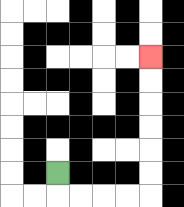{'start': '[2, 7]', 'end': '[6, 2]', 'path_directions': 'D,R,R,R,R,U,U,U,U,U,U', 'path_coordinates': '[[2, 7], [2, 8], [3, 8], [4, 8], [5, 8], [6, 8], [6, 7], [6, 6], [6, 5], [6, 4], [6, 3], [6, 2]]'}